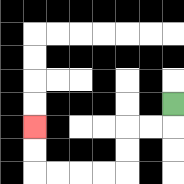{'start': '[7, 4]', 'end': '[1, 5]', 'path_directions': 'D,L,L,D,D,L,L,L,L,U,U', 'path_coordinates': '[[7, 4], [7, 5], [6, 5], [5, 5], [5, 6], [5, 7], [4, 7], [3, 7], [2, 7], [1, 7], [1, 6], [1, 5]]'}